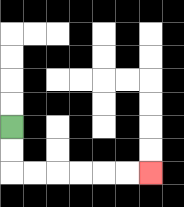{'start': '[0, 5]', 'end': '[6, 7]', 'path_directions': 'D,D,R,R,R,R,R,R', 'path_coordinates': '[[0, 5], [0, 6], [0, 7], [1, 7], [2, 7], [3, 7], [4, 7], [5, 7], [6, 7]]'}